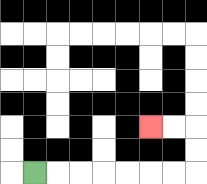{'start': '[1, 7]', 'end': '[6, 5]', 'path_directions': 'R,R,R,R,R,R,R,U,U,L,L', 'path_coordinates': '[[1, 7], [2, 7], [3, 7], [4, 7], [5, 7], [6, 7], [7, 7], [8, 7], [8, 6], [8, 5], [7, 5], [6, 5]]'}